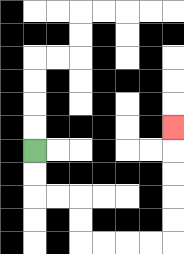{'start': '[1, 6]', 'end': '[7, 5]', 'path_directions': 'D,D,R,R,D,D,R,R,R,R,U,U,U,U,U', 'path_coordinates': '[[1, 6], [1, 7], [1, 8], [2, 8], [3, 8], [3, 9], [3, 10], [4, 10], [5, 10], [6, 10], [7, 10], [7, 9], [7, 8], [7, 7], [7, 6], [7, 5]]'}